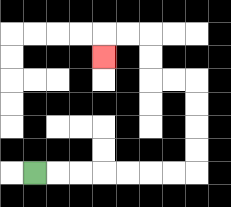{'start': '[1, 7]', 'end': '[4, 2]', 'path_directions': 'R,R,R,R,R,R,R,U,U,U,U,L,L,U,U,L,L,D', 'path_coordinates': '[[1, 7], [2, 7], [3, 7], [4, 7], [5, 7], [6, 7], [7, 7], [8, 7], [8, 6], [8, 5], [8, 4], [8, 3], [7, 3], [6, 3], [6, 2], [6, 1], [5, 1], [4, 1], [4, 2]]'}